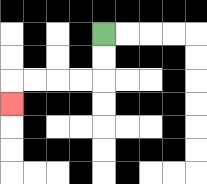{'start': '[4, 1]', 'end': '[0, 4]', 'path_directions': 'D,D,L,L,L,L,D', 'path_coordinates': '[[4, 1], [4, 2], [4, 3], [3, 3], [2, 3], [1, 3], [0, 3], [0, 4]]'}